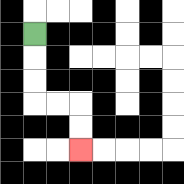{'start': '[1, 1]', 'end': '[3, 6]', 'path_directions': 'D,D,D,R,R,D,D', 'path_coordinates': '[[1, 1], [1, 2], [1, 3], [1, 4], [2, 4], [3, 4], [3, 5], [3, 6]]'}